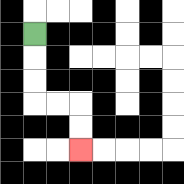{'start': '[1, 1]', 'end': '[3, 6]', 'path_directions': 'D,D,D,R,R,D,D', 'path_coordinates': '[[1, 1], [1, 2], [1, 3], [1, 4], [2, 4], [3, 4], [3, 5], [3, 6]]'}